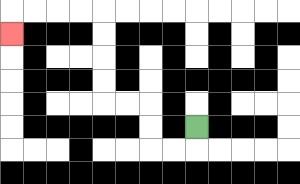{'start': '[8, 5]', 'end': '[0, 1]', 'path_directions': 'D,L,L,U,U,L,L,U,U,U,U,L,L,L,L,D', 'path_coordinates': '[[8, 5], [8, 6], [7, 6], [6, 6], [6, 5], [6, 4], [5, 4], [4, 4], [4, 3], [4, 2], [4, 1], [4, 0], [3, 0], [2, 0], [1, 0], [0, 0], [0, 1]]'}